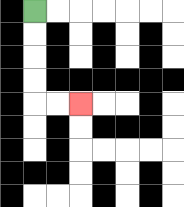{'start': '[1, 0]', 'end': '[3, 4]', 'path_directions': 'D,D,D,D,R,R', 'path_coordinates': '[[1, 0], [1, 1], [1, 2], [1, 3], [1, 4], [2, 4], [3, 4]]'}